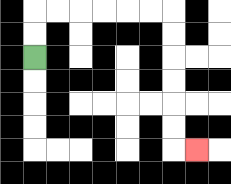{'start': '[1, 2]', 'end': '[8, 6]', 'path_directions': 'U,U,R,R,R,R,R,R,D,D,D,D,D,D,R', 'path_coordinates': '[[1, 2], [1, 1], [1, 0], [2, 0], [3, 0], [4, 0], [5, 0], [6, 0], [7, 0], [7, 1], [7, 2], [7, 3], [7, 4], [7, 5], [7, 6], [8, 6]]'}